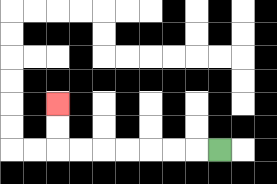{'start': '[9, 6]', 'end': '[2, 4]', 'path_directions': 'L,L,L,L,L,L,L,U,U', 'path_coordinates': '[[9, 6], [8, 6], [7, 6], [6, 6], [5, 6], [4, 6], [3, 6], [2, 6], [2, 5], [2, 4]]'}